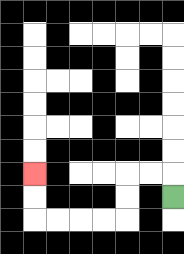{'start': '[7, 8]', 'end': '[1, 7]', 'path_directions': 'U,L,L,D,D,L,L,L,L,U,U', 'path_coordinates': '[[7, 8], [7, 7], [6, 7], [5, 7], [5, 8], [5, 9], [4, 9], [3, 9], [2, 9], [1, 9], [1, 8], [1, 7]]'}